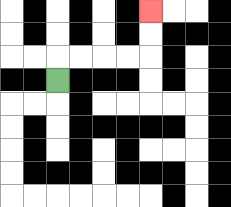{'start': '[2, 3]', 'end': '[6, 0]', 'path_directions': 'U,R,R,R,R,U,U', 'path_coordinates': '[[2, 3], [2, 2], [3, 2], [4, 2], [5, 2], [6, 2], [6, 1], [6, 0]]'}